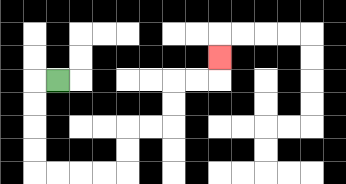{'start': '[2, 3]', 'end': '[9, 2]', 'path_directions': 'L,D,D,D,D,R,R,R,R,U,U,R,R,U,U,R,R,U', 'path_coordinates': '[[2, 3], [1, 3], [1, 4], [1, 5], [1, 6], [1, 7], [2, 7], [3, 7], [4, 7], [5, 7], [5, 6], [5, 5], [6, 5], [7, 5], [7, 4], [7, 3], [8, 3], [9, 3], [9, 2]]'}